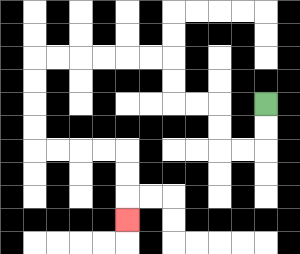{'start': '[11, 4]', 'end': '[5, 9]', 'path_directions': 'D,D,L,L,U,U,L,L,U,U,L,L,L,L,L,L,D,D,D,D,R,R,R,R,D,D,D', 'path_coordinates': '[[11, 4], [11, 5], [11, 6], [10, 6], [9, 6], [9, 5], [9, 4], [8, 4], [7, 4], [7, 3], [7, 2], [6, 2], [5, 2], [4, 2], [3, 2], [2, 2], [1, 2], [1, 3], [1, 4], [1, 5], [1, 6], [2, 6], [3, 6], [4, 6], [5, 6], [5, 7], [5, 8], [5, 9]]'}